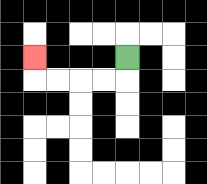{'start': '[5, 2]', 'end': '[1, 2]', 'path_directions': 'D,L,L,L,L,U', 'path_coordinates': '[[5, 2], [5, 3], [4, 3], [3, 3], [2, 3], [1, 3], [1, 2]]'}